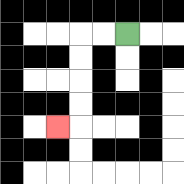{'start': '[5, 1]', 'end': '[2, 5]', 'path_directions': 'L,L,D,D,D,D,L', 'path_coordinates': '[[5, 1], [4, 1], [3, 1], [3, 2], [3, 3], [3, 4], [3, 5], [2, 5]]'}